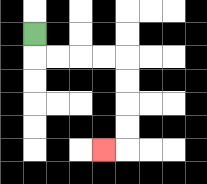{'start': '[1, 1]', 'end': '[4, 6]', 'path_directions': 'D,R,R,R,R,D,D,D,D,L', 'path_coordinates': '[[1, 1], [1, 2], [2, 2], [3, 2], [4, 2], [5, 2], [5, 3], [5, 4], [5, 5], [5, 6], [4, 6]]'}